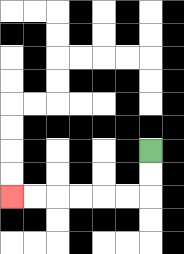{'start': '[6, 6]', 'end': '[0, 8]', 'path_directions': 'D,D,L,L,L,L,L,L', 'path_coordinates': '[[6, 6], [6, 7], [6, 8], [5, 8], [4, 8], [3, 8], [2, 8], [1, 8], [0, 8]]'}